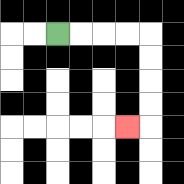{'start': '[2, 1]', 'end': '[5, 5]', 'path_directions': 'R,R,R,R,D,D,D,D,L', 'path_coordinates': '[[2, 1], [3, 1], [4, 1], [5, 1], [6, 1], [6, 2], [6, 3], [6, 4], [6, 5], [5, 5]]'}